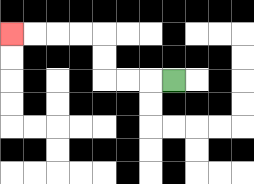{'start': '[7, 3]', 'end': '[0, 1]', 'path_directions': 'L,L,L,U,U,L,L,L,L', 'path_coordinates': '[[7, 3], [6, 3], [5, 3], [4, 3], [4, 2], [4, 1], [3, 1], [2, 1], [1, 1], [0, 1]]'}